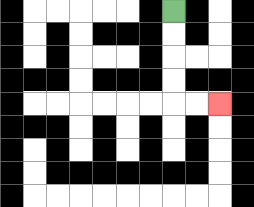{'start': '[7, 0]', 'end': '[9, 4]', 'path_directions': 'D,D,D,D,R,R', 'path_coordinates': '[[7, 0], [7, 1], [7, 2], [7, 3], [7, 4], [8, 4], [9, 4]]'}